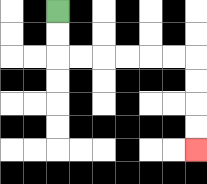{'start': '[2, 0]', 'end': '[8, 6]', 'path_directions': 'D,D,R,R,R,R,R,R,D,D,D,D', 'path_coordinates': '[[2, 0], [2, 1], [2, 2], [3, 2], [4, 2], [5, 2], [6, 2], [7, 2], [8, 2], [8, 3], [8, 4], [8, 5], [8, 6]]'}